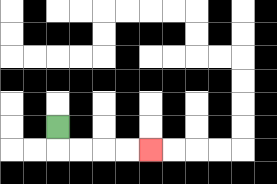{'start': '[2, 5]', 'end': '[6, 6]', 'path_directions': 'D,R,R,R,R', 'path_coordinates': '[[2, 5], [2, 6], [3, 6], [4, 6], [5, 6], [6, 6]]'}